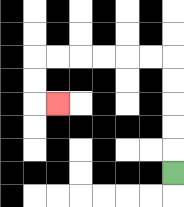{'start': '[7, 7]', 'end': '[2, 4]', 'path_directions': 'U,U,U,U,U,L,L,L,L,L,L,D,D,R', 'path_coordinates': '[[7, 7], [7, 6], [7, 5], [7, 4], [7, 3], [7, 2], [6, 2], [5, 2], [4, 2], [3, 2], [2, 2], [1, 2], [1, 3], [1, 4], [2, 4]]'}